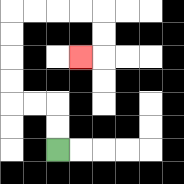{'start': '[2, 6]', 'end': '[3, 2]', 'path_directions': 'U,U,L,L,U,U,U,U,R,R,R,R,D,D,L', 'path_coordinates': '[[2, 6], [2, 5], [2, 4], [1, 4], [0, 4], [0, 3], [0, 2], [0, 1], [0, 0], [1, 0], [2, 0], [3, 0], [4, 0], [4, 1], [4, 2], [3, 2]]'}